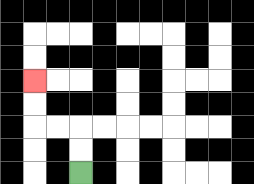{'start': '[3, 7]', 'end': '[1, 3]', 'path_directions': 'U,U,L,L,U,U', 'path_coordinates': '[[3, 7], [3, 6], [3, 5], [2, 5], [1, 5], [1, 4], [1, 3]]'}